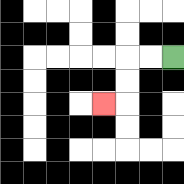{'start': '[7, 2]', 'end': '[4, 4]', 'path_directions': 'L,L,D,D,L', 'path_coordinates': '[[7, 2], [6, 2], [5, 2], [5, 3], [5, 4], [4, 4]]'}